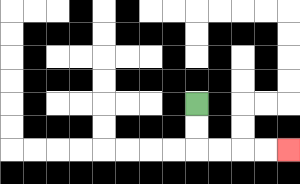{'start': '[8, 4]', 'end': '[12, 6]', 'path_directions': 'D,D,R,R,R,R', 'path_coordinates': '[[8, 4], [8, 5], [8, 6], [9, 6], [10, 6], [11, 6], [12, 6]]'}